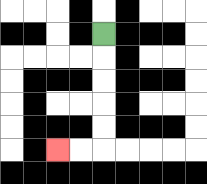{'start': '[4, 1]', 'end': '[2, 6]', 'path_directions': 'D,D,D,D,D,L,L', 'path_coordinates': '[[4, 1], [4, 2], [4, 3], [4, 4], [4, 5], [4, 6], [3, 6], [2, 6]]'}